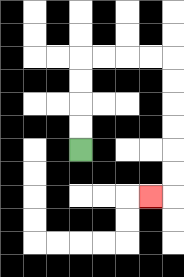{'start': '[3, 6]', 'end': '[6, 8]', 'path_directions': 'U,U,U,U,R,R,R,R,D,D,D,D,D,D,L', 'path_coordinates': '[[3, 6], [3, 5], [3, 4], [3, 3], [3, 2], [4, 2], [5, 2], [6, 2], [7, 2], [7, 3], [7, 4], [7, 5], [7, 6], [7, 7], [7, 8], [6, 8]]'}